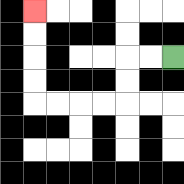{'start': '[7, 2]', 'end': '[1, 0]', 'path_directions': 'L,L,D,D,L,L,L,L,U,U,U,U', 'path_coordinates': '[[7, 2], [6, 2], [5, 2], [5, 3], [5, 4], [4, 4], [3, 4], [2, 4], [1, 4], [1, 3], [1, 2], [1, 1], [1, 0]]'}